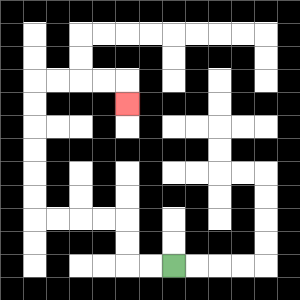{'start': '[7, 11]', 'end': '[5, 4]', 'path_directions': 'L,L,U,U,L,L,L,L,U,U,U,U,U,U,R,R,R,R,D', 'path_coordinates': '[[7, 11], [6, 11], [5, 11], [5, 10], [5, 9], [4, 9], [3, 9], [2, 9], [1, 9], [1, 8], [1, 7], [1, 6], [1, 5], [1, 4], [1, 3], [2, 3], [3, 3], [4, 3], [5, 3], [5, 4]]'}